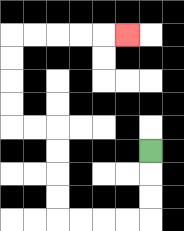{'start': '[6, 6]', 'end': '[5, 1]', 'path_directions': 'D,D,D,L,L,L,L,U,U,U,U,L,L,U,U,U,U,R,R,R,R,R', 'path_coordinates': '[[6, 6], [6, 7], [6, 8], [6, 9], [5, 9], [4, 9], [3, 9], [2, 9], [2, 8], [2, 7], [2, 6], [2, 5], [1, 5], [0, 5], [0, 4], [0, 3], [0, 2], [0, 1], [1, 1], [2, 1], [3, 1], [4, 1], [5, 1]]'}